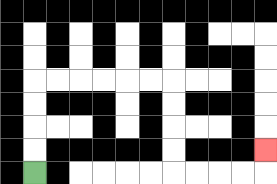{'start': '[1, 7]', 'end': '[11, 6]', 'path_directions': 'U,U,U,U,R,R,R,R,R,R,D,D,D,D,R,R,R,R,U', 'path_coordinates': '[[1, 7], [1, 6], [1, 5], [1, 4], [1, 3], [2, 3], [3, 3], [4, 3], [5, 3], [6, 3], [7, 3], [7, 4], [7, 5], [7, 6], [7, 7], [8, 7], [9, 7], [10, 7], [11, 7], [11, 6]]'}